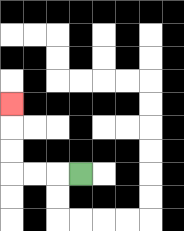{'start': '[3, 7]', 'end': '[0, 4]', 'path_directions': 'L,L,L,U,U,U', 'path_coordinates': '[[3, 7], [2, 7], [1, 7], [0, 7], [0, 6], [0, 5], [0, 4]]'}